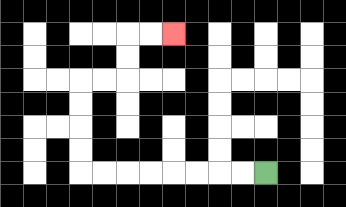{'start': '[11, 7]', 'end': '[7, 1]', 'path_directions': 'L,L,L,L,L,L,L,L,U,U,U,U,R,R,U,U,R,R', 'path_coordinates': '[[11, 7], [10, 7], [9, 7], [8, 7], [7, 7], [6, 7], [5, 7], [4, 7], [3, 7], [3, 6], [3, 5], [3, 4], [3, 3], [4, 3], [5, 3], [5, 2], [5, 1], [6, 1], [7, 1]]'}